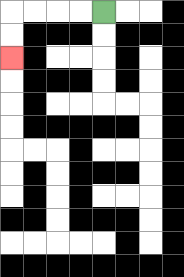{'start': '[4, 0]', 'end': '[0, 2]', 'path_directions': 'L,L,L,L,D,D', 'path_coordinates': '[[4, 0], [3, 0], [2, 0], [1, 0], [0, 0], [0, 1], [0, 2]]'}